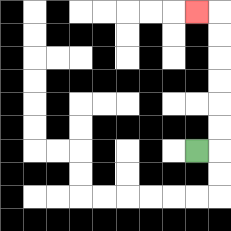{'start': '[8, 6]', 'end': '[8, 0]', 'path_directions': 'R,U,U,U,U,U,U,L', 'path_coordinates': '[[8, 6], [9, 6], [9, 5], [9, 4], [9, 3], [9, 2], [9, 1], [9, 0], [8, 0]]'}